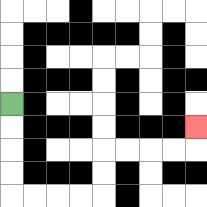{'start': '[0, 4]', 'end': '[8, 5]', 'path_directions': 'D,D,D,D,R,R,R,R,U,U,R,R,R,R,U', 'path_coordinates': '[[0, 4], [0, 5], [0, 6], [0, 7], [0, 8], [1, 8], [2, 8], [3, 8], [4, 8], [4, 7], [4, 6], [5, 6], [6, 6], [7, 6], [8, 6], [8, 5]]'}